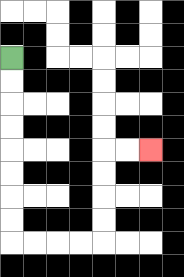{'start': '[0, 2]', 'end': '[6, 6]', 'path_directions': 'D,D,D,D,D,D,D,D,R,R,R,R,U,U,U,U,R,R', 'path_coordinates': '[[0, 2], [0, 3], [0, 4], [0, 5], [0, 6], [0, 7], [0, 8], [0, 9], [0, 10], [1, 10], [2, 10], [3, 10], [4, 10], [4, 9], [4, 8], [4, 7], [4, 6], [5, 6], [6, 6]]'}